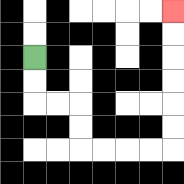{'start': '[1, 2]', 'end': '[7, 0]', 'path_directions': 'D,D,R,R,D,D,R,R,R,R,U,U,U,U,U,U', 'path_coordinates': '[[1, 2], [1, 3], [1, 4], [2, 4], [3, 4], [3, 5], [3, 6], [4, 6], [5, 6], [6, 6], [7, 6], [7, 5], [7, 4], [7, 3], [7, 2], [7, 1], [7, 0]]'}